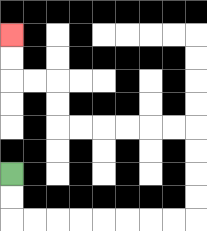{'start': '[0, 7]', 'end': '[0, 1]', 'path_directions': 'D,D,R,R,R,R,R,R,R,R,U,U,U,U,L,L,L,L,L,L,U,U,L,L,U,U', 'path_coordinates': '[[0, 7], [0, 8], [0, 9], [1, 9], [2, 9], [3, 9], [4, 9], [5, 9], [6, 9], [7, 9], [8, 9], [8, 8], [8, 7], [8, 6], [8, 5], [7, 5], [6, 5], [5, 5], [4, 5], [3, 5], [2, 5], [2, 4], [2, 3], [1, 3], [0, 3], [0, 2], [0, 1]]'}